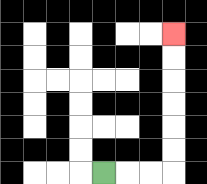{'start': '[4, 7]', 'end': '[7, 1]', 'path_directions': 'R,R,R,U,U,U,U,U,U', 'path_coordinates': '[[4, 7], [5, 7], [6, 7], [7, 7], [7, 6], [7, 5], [7, 4], [7, 3], [7, 2], [7, 1]]'}